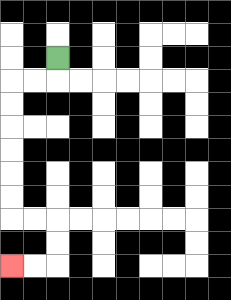{'start': '[2, 2]', 'end': '[0, 11]', 'path_directions': 'D,L,L,D,D,D,D,D,D,R,R,D,D,L,L', 'path_coordinates': '[[2, 2], [2, 3], [1, 3], [0, 3], [0, 4], [0, 5], [0, 6], [0, 7], [0, 8], [0, 9], [1, 9], [2, 9], [2, 10], [2, 11], [1, 11], [0, 11]]'}